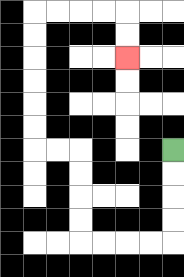{'start': '[7, 6]', 'end': '[5, 2]', 'path_directions': 'D,D,D,D,L,L,L,L,U,U,U,U,L,L,U,U,U,U,U,U,R,R,R,R,D,D', 'path_coordinates': '[[7, 6], [7, 7], [7, 8], [7, 9], [7, 10], [6, 10], [5, 10], [4, 10], [3, 10], [3, 9], [3, 8], [3, 7], [3, 6], [2, 6], [1, 6], [1, 5], [1, 4], [1, 3], [1, 2], [1, 1], [1, 0], [2, 0], [3, 0], [4, 0], [5, 0], [5, 1], [5, 2]]'}